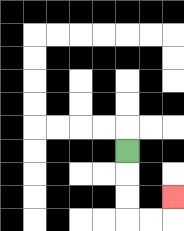{'start': '[5, 6]', 'end': '[7, 8]', 'path_directions': 'D,D,D,R,R,U', 'path_coordinates': '[[5, 6], [5, 7], [5, 8], [5, 9], [6, 9], [7, 9], [7, 8]]'}